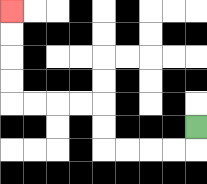{'start': '[8, 5]', 'end': '[0, 0]', 'path_directions': 'D,L,L,L,L,U,U,L,L,L,L,U,U,U,U', 'path_coordinates': '[[8, 5], [8, 6], [7, 6], [6, 6], [5, 6], [4, 6], [4, 5], [4, 4], [3, 4], [2, 4], [1, 4], [0, 4], [0, 3], [0, 2], [0, 1], [0, 0]]'}